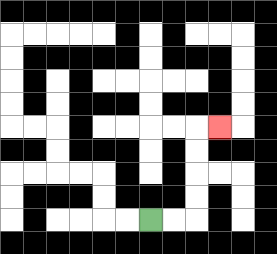{'start': '[6, 9]', 'end': '[9, 5]', 'path_directions': 'R,R,U,U,U,U,R', 'path_coordinates': '[[6, 9], [7, 9], [8, 9], [8, 8], [8, 7], [8, 6], [8, 5], [9, 5]]'}